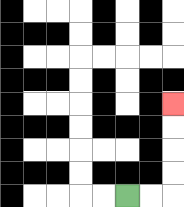{'start': '[5, 8]', 'end': '[7, 4]', 'path_directions': 'R,R,U,U,U,U', 'path_coordinates': '[[5, 8], [6, 8], [7, 8], [7, 7], [7, 6], [7, 5], [7, 4]]'}